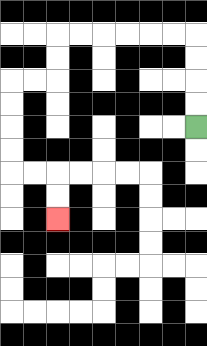{'start': '[8, 5]', 'end': '[2, 9]', 'path_directions': 'U,U,U,U,L,L,L,L,L,L,D,D,L,L,D,D,D,D,R,R,D,D', 'path_coordinates': '[[8, 5], [8, 4], [8, 3], [8, 2], [8, 1], [7, 1], [6, 1], [5, 1], [4, 1], [3, 1], [2, 1], [2, 2], [2, 3], [1, 3], [0, 3], [0, 4], [0, 5], [0, 6], [0, 7], [1, 7], [2, 7], [2, 8], [2, 9]]'}